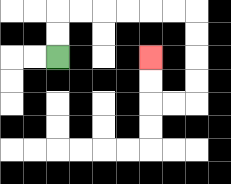{'start': '[2, 2]', 'end': '[6, 2]', 'path_directions': 'U,U,R,R,R,R,R,R,D,D,D,D,L,L,U,U', 'path_coordinates': '[[2, 2], [2, 1], [2, 0], [3, 0], [4, 0], [5, 0], [6, 0], [7, 0], [8, 0], [8, 1], [8, 2], [8, 3], [8, 4], [7, 4], [6, 4], [6, 3], [6, 2]]'}